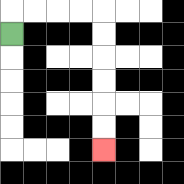{'start': '[0, 1]', 'end': '[4, 6]', 'path_directions': 'U,R,R,R,R,D,D,D,D,D,D', 'path_coordinates': '[[0, 1], [0, 0], [1, 0], [2, 0], [3, 0], [4, 0], [4, 1], [4, 2], [4, 3], [4, 4], [4, 5], [4, 6]]'}